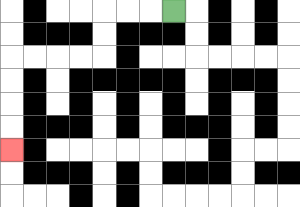{'start': '[7, 0]', 'end': '[0, 6]', 'path_directions': 'L,L,L,D,D,L,L,L,L,D,D,D,D', 'path_coordinates': '[[7, 0], [6, 0], [5, 0], [4, 0], [4, 1], [4, 2], [3, 2], [2, 2], [1, 2], [0, 2], [0, 3], [0, 4], [0, 5], [0, 6]]'}